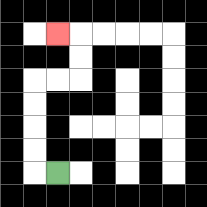{'start': '[2, 7]', 'end': '[2, 1]', 'path_directions': 'L,U,U,U,U,R,R,U,U,L', 'path_coordinates': '[[2, 7], [1, 7], [1, 6], [1, 5], [1, 4], [1, 3], [2, 3], [3, 3], [3, 2], [3, 1], [2, 1]]'}